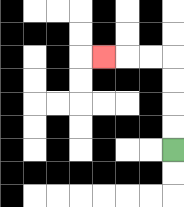{'start': '[7, 6]', 'end': '[4, 2]', 'path_directions': 'U,U,U,U,L,L,L', 'path_coordinates': '[[7, 6], [7, 5], [7, 4], [7, 3], [7, 2], [6, 2], [5, 2], [4, 2]]'}